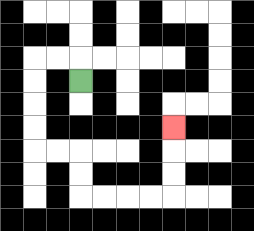{'start': '[3, 3]', 'end': '[7, 5]', 'path_directions': 'U,L,L,D,D,D,D,R,R,D,D,R,R,R,R,U,U,U', 'path_coordinates': '[[3, 3], [3, 2], [2, 2], [1, 2], [1, 3], [1, 4], [1, 5], [1, 6], [2, 6], [3, 6], [3, 7], [3, 8], [4, 8], [5, 8], [6, 8], [7, 8], [7, 7], [7, 6], [7, 5]]'}